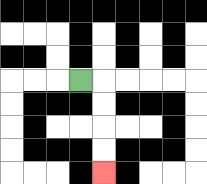{'start': '[3, 3]', 'end': '[4, 7]', 'path_directions': 'R,D,D,D,D', 'path_coordinates': '[[3, 3], [4, 3], [4, 4], [4, 5], [4, 6], [4, 7]]'}